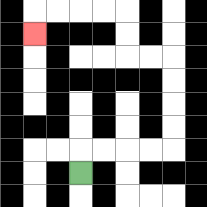{'start': '[3, 7]', 'end': '[1, 1]', 'path_directions': 'U,R,R,R,R,U,U,U,U,L,L,U,U,L,L,L,L,D', 'path_coordinates': '[[3, 7], [3, 6], [4, 6], [5, 6], [6, 6], [7, 6], [7, 5], [7, 4], [7, 3], [7, 2], [6, 2], [5, 2], [5, 1], [5, 0], [4, 0], [3, 0], [2, 0], [1, 0], [1, 1]]'}